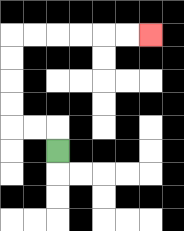{'start': '[2, 6]', 'end': '[6, 1]', 'path_directions': 'U,L,L,U,U,U,U,R,R,R,R,R,R', 'path_coordinates': '[[2, 6], [2, 5], [1, 5], [0, 5], [0, 4], [0, 3], [0, 2], [0, 1], [1, 1], [2, 1], [3, 1], [4, 1], [5, 1], [6, 1]]'}